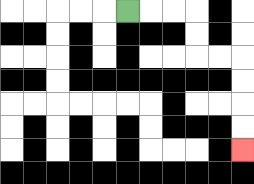{'start': '[5, 0]', 'end': '[10, 6]', 'path_directions': 'R,R,R,D,D,R,R,D,D,D,D', 'path_coordinates': '[[5, 0], [6, 0], [7, 0], [8, 0], [8, 1], [8, 2], [9, 2], [10, 2], [10, 3], [10, 4], [10, 5], [10, 6]]'}